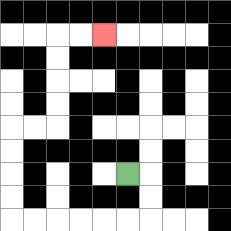{'start': '[5, 7]', 'end': '[4, 1]', 'path_directions': 'R,D,D,L,L,L,L,L,L,U,U,U,U,R,R,U,U,U,U,R,R', 'path_coordinates': '[[5, 7], [6, 7], [6, 8], [6, 9], [5, 9], [4, 9], [3, 9], [2, 9], [1, 9], [0, 9], [0, 8], [0, 7], [0, 6], [0, 5], [1, 5], [2, 5], [2, 4], [2, 3], [2, 2], [2, 1], [3, 1], [4, 1]]'}